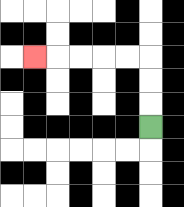{'start': '[6, 5]', 'end': '[1, 2]', 'path_directions': 'U,U,U,L,L,L,L,L', 'path_coordinates': '[[6, 5], [6, 4], [6, 3], [6, 2], [5, 2], [4, 2], [3, 2], [2, 2], [1, 2]]'}